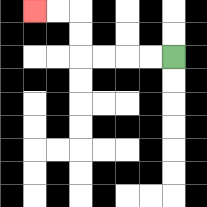{'start': '[7, 2]', 'end': '[1, 0]', 'path_directions': 'L,L,L,L,U,U,L,L', 'path_coordinates': '[[7, 2], [6, 2], [5, 2], [4, 2], [3, 2], [3, 1], [3, 0], [2, 0], [1, 0]]'}